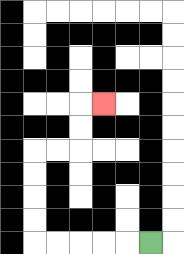{'start': '[6, 10]', 'end': '[4, 4]', 'path_directions': 'L,L,L,L,L,U,U,U,U,R,R,U,U,R', 'path_coordinates': '[[6, 10], [5, 10], [4, 10], [3, 10], [2, 10], [1, 10], [1, 9], [1, 8], [1, 7], [1, 6], [2, 6], [3, 6], [3, 5], [3, 4], [4, 4]]'}